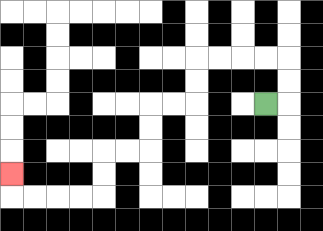{'start': '[11, 4]', 'end': '[0, 7]', 'path_directions': 'R,U,U,L,L,L,L,D,D,L,L,D,D,L,L,D,D,L,L,L,L,U', 'path_coordinates': '[[11, 4], [12, 4], [12, 3], [12, 2], [11, 2], [10, 2], [9, 2], [8, 2], [8, 3], [8, 4], [7, 4], [6, 4], [6, 5], [6, 6], [5, 6], [4, 6], [4, 7], [4, 8], [3, 8], [2, 8], [1, 8], [0, 8], [0, 7]]'}